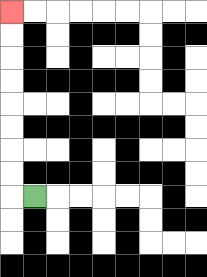{'start': '[1, 8]', 'end': '[0, 0]', 'path_directions': 'L,U,U,U,U,U,U,U,U', 'path_coordinates': '[[1, 8], [0, 8], [0, 7], [0, 6], [0, 5], [0, 4], [0, 3], [0, 2], [0, 1], [0, 0]]'}